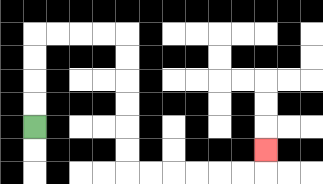{'start': '[1, 5]', 'end': '[11, 6]', 'path_directions': 'U,U,U,U,R,R,R,R,D,D,D,D,D,D,R,R,R,R,R,R,U', 'path_coordinates': '[[1, 5], [1, 4], [1, 3], [1, 2], [1, 1], [2, 1], [3, 1], [4, 1], [5, 1], [5, 2], [5, 3], [5, 4], [5, 5], [5, 6], [5, 7], [6, 7], [7, 7], [8, 7], [9, 7], [10, 7], [11, 7], [11, 6]]'}